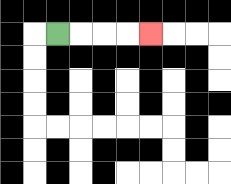{'start': '[2, 1]', 'end': '[6, 1]', 'path_directions': 'R,R,R,R', 'path_coordinates': '[[2, 1], [3, 1], [4, 1], [5, 1], [6, 1]]'}